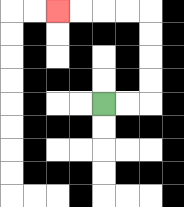{'start': '[4, 4]', 'end': '[2, 0]', 'path_directions': 'R,R,U,U,U,U,L,L,L,L', 'path_coordinates': '[[4, 4], [5, 4], [6, 4], [6, 3], [6, 2], [6, 1], [6, 0], [5, 0], [4, 0], [3, 0], [2, 0]]'}